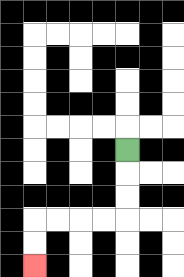{'start': '[5, 6]', 'end': '[1, 11]', 'path_directions': 'D,D,D,L,L,L,L,D,D', 'path_coordinates': '[[5, 6], [5, 7], [5, 8], [5, 9], [4, 9], [3, 9], [2, 9], [1, 9], [1, 10], [1, 11]]'}